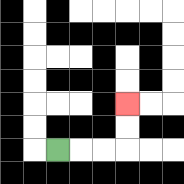{'start': '[2, 6]', 'end': '[5, 4]', 'path_directions': 'R,R,R,U,U', 'path_coordinates': '[[2, 6], [3, 6], [4, 6], [5, 6], [5, 5], [5, 4]]'}